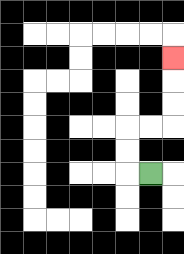{'start': '[6, 7]', 'end': '[7, 2]', 'path_directions': 'L,U,U,R,R,U,U,U', 'path_coordinates': '[[6, 7], [5, 7], [5, 6], [5, 5], [6, 5], [7, 5], [7, 4], [7, 3], [7, 2]]'}